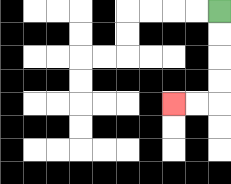{'start': '[9, 0]', 'end': '[7, 4]', 'path_directions': 'D,D,D,D,L,L', 'path_coordinates': '[[9, 0], [9, 1], [9, 2], [9, 3], [9, 4], [8, 4], [7, 4]]'}